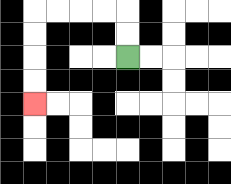{'start': '[5, 2]', 'end': '[1, 4]', 'path_directions': 'U,U,L,L,L,L,D,D,D,D', 'path_coordinates': '[[5, 2], [5, 1], [5, 0], [4, 0], [3, 0], [2, 0], [1, 0], [1, 1], [1, 2], [1, 3], [1, 4]]'}